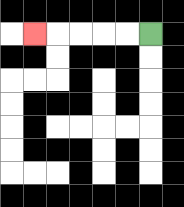{'start': '[6, 1]', 'end': '[1, 1]', 'path_directions': 'L,L,L,L,L', 'path_coordinates': '[[6, 1], [5, 1], [4, 1], [3, 1], [2, 1], [1, 1]]'}